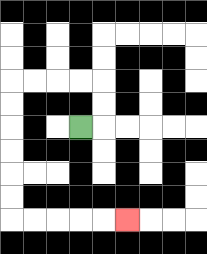{'start': '[3, 5]', 'end': '[5, 9]', 'path_directions': 'R,U,U,L,L,L,L,D,D,D,D,D,D,R,R,R,R,R', 'path_coordinates': '[[3, 5], [4, 5], [4, 4], [4, 3], [3, 3], [2, 3], [1, 3], [0, 3], [0, 4], [0, 5], [0, 6], [0, 7], [0, 8], [0, 9], [1, 9], [2, 9], [3, 9], [4, 9], [5, 9]]'}